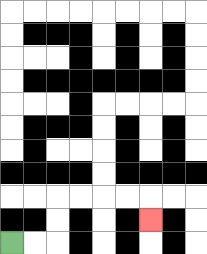{'start': '[0, 10]', 'end': '[6, 9]', 'path_directions': 'R,R,U,U,R,R,R,R,D', 'path_coordinates': '[[0, 10], [1, 10], [2, 10], [2, 9], [2, 8], [3, 8], [4, 8], [5, 8], [6, 8], [6, 9]]'}